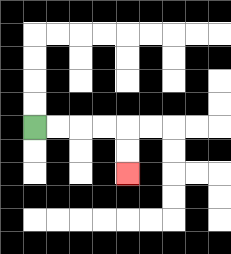{'start': '[1, 5]', 'end': '[5, 7]', 'path_directions': 'R,R,R,R,D,D', 'path_coordinates': '[[1, 5], [2, 5], [3, 5], [4, 5], [5, 5], [5, 6], [5, 7]]'}